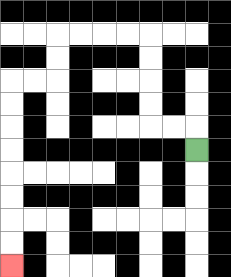{'start': '[8, 6]', 'end': '[0, 11]', 'path_directions': 'U,L,L,U,U,U,U,L,L,L,L,D,D,L,L,D,D,D,D,D,D,D,D', 'path_coordinates': '[[8, 6], [8, 5], [7, 5], [6, 5], [6, 4], [6, 3], [6, 2], [6, 1], [5, 1], [4, 1], [3, 1], [2, 1], [2, 2], [2, 3], [1, 3], [0, 3], [0, 4], [0, 5], [0, 6], [0, 7], [0, 8], [0, 9], [0, 10], [0, 11]]'}